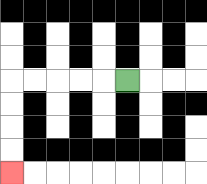{'start': '[5, 3]', 'end': '[0, 7]', 'path_directions': 'L,L,L,L,L,D,D,D,D', 'path_coordinates': '[[5, 3], [4, 3], [3, 3], [2, 3], [1, 3], [0, 3], [0, 4], [0, 5], [0, 6], [0, 7]]'}